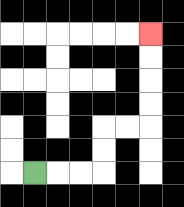{'start': '[1, 7]', 'end': '[6, 1]', 'path_directions': 'R,R,R,U,U,R,R,U,U,U,U', 'path_coordinates': '[[1, 7], [2, 7], [3, 7], [4, 7], [4, 6], [4, 5], [5, 5], [6, 5], [6, 4], [6, 3], [6, 2], [6, 1]]'}